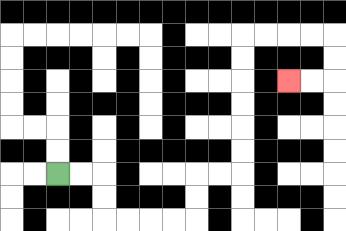{'start': '[2, 7]', 'end': '[12, 3]', 'path_directions': 'R,R,D,D,R,R,R,R,U,U,R,R,U,U,U,U,U,U,R,R,R,R,D,D,L,L', 'path_coordinates': '[[2, 7], [3, 7], [4, 7], [4, 8], [4, 9], [5, 9], [6, 9], [7, 9], [8, 9], [8, 8], [8, 7], [9, 7], [10, 7], [10, 6], [10, 5], [10, 4], [10, 3], [10, 2], [10, 1], [11, 1], [12, 1], [13, 1], [14, 1], [14, 2], [14, 3], [13, 3], [12, 3]]'}